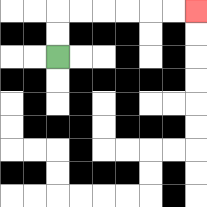{'start': '[2, 2]', 'end': '[8, 0]', 'path_directions': 'U,U,R,R,R,R,R,R', 'path_coordinates': '[[2, 2], [2, 1], [2, 0], [3, 0], [4, 0], [5, 0], [6, 0], [7, 0], [8, 0]]'}